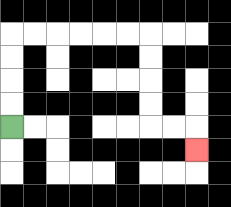{'start': '[0, 5]', 'end': '[8, 6]', 'path_directions': 'U,U,U,U,R,R,R,R,R,R,D,D,D,D,R,R,D', 'path_coordinates': '[[0, 5], [0, 4], [0, 3], [0, 2], [0, 1], [1, 1], [2, 1], [3, 1], [4, 1], [5, 1], [6, 1], [6, 2], [6, 3], [6, 4], [6, 5], [7, 5], [8, 5], [8, 6]]'}